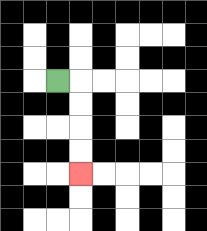{'start': '[2, 3]', 'end': '[3, 7]', 'path_directions': 'R,D,D,D,D', 'path_coordinates': '[[2, 3], [3, 3], [3, 4], [3, 5], [3, 6], [3, 7]]'}